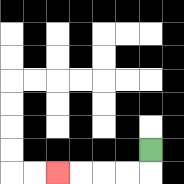{'start': '[6, 6]', 'end': '[2, 7]', 'path_directions': 'D,L,L,L,L', 'path_coordinates': '[[6, 6], [6, 7], [5, 7], [4, 7], [3, 7], [2, 7]]'}